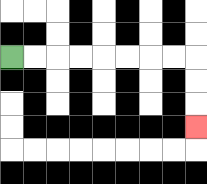{'start': '[0, 2]', 'end': '[8, 5]', 'path_directions': 'R,R,R,R,R,R,R,R,D,D,D', 'path_coordinates': '[[0, 2], [1, 2], [2, 2], [3, 2], [4, 2], [5, 2], [6, 2], [7, 2], [8, 2], [8, 3], [8, 4], [8, 5]]'}